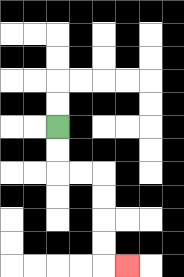{'start': '[2, 5]', 'end': '[5, 11]', 'path_directions': 'D,D,R,R,D,D,D,D,R', 'path_coordinates': '[[2, 5], [2, 6], [2, 7], [3, 7], [4, 7], [4, 8], [4, 9], [4, 10], [4, 11], [5, 11]]'}